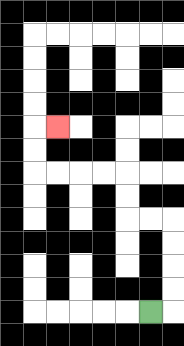{'start': '[6, 13]', 'end': '[2, 5]', 'path_directions': 'R,U,U,U,U,L,L,U,U,L,L,L,L,U,U,R', 'path_coordinates': '[[6, 13], [7, 13], [7, 12], [7, 11], [7, 10], [7, 9], [6, 9], [5, 9], [5, 8], [5, 7], [4, 7], [3, 7], [2, 7], [1, 7], [1, 6], [1, 5], [2, 5]]'}